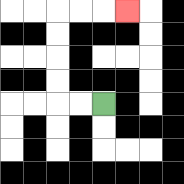{'start': '[4, 4]', 'end': '[5, 0]', 'path_directions': 'L,L,U,U,U,U,R,R,R', 'path_coordinates': '[[4, 4], [3, 4], [2, 4], [2, 3], [2, 2], [2, 1], [2, 0], [3, 0], [4, 0], [5, 0]]'}